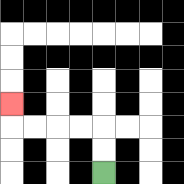{'start': '[4, 7]', 'end': '[0, 4]', 'path_directions': 'U,U,L,L,L,L,U', 'path_coordinates': '[[4, 7], [4, 6], [4, 5], [3, 5], [2, 5], [1, 5], [0, 5], [0, 4]]'}